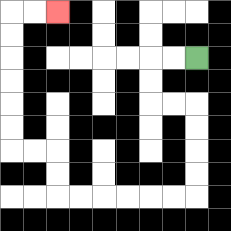{'start': '[8, 2]', 'end': '[2, 0]', 'path_directions': 'L,L,D,D,R,R,D,D,D,D,L,L,L,L,L,L,U,U,L,L,U,U,U,U,U,U,R,R', 'path_coordinates': '[[8, 2], [7, 2], [6, 2], [6, 3], [6, 4], [7, 4], [8, 4], [8, 5], [8, 6], [8, 7], [8, 8], [7, 8], [6, 8], [5, 8], [4, 8], [3, 8], [2, 8], [2, 7], [2, 6], [1, 6], [0, 6], [0, 5], [0, 4], [0, 3], [0, 2], [0, 1], [0, 0], [1, 0], [2, 0]]'}